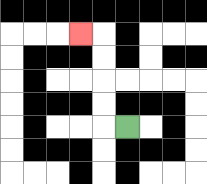{'start': '[5, 5]', 'end': '[3, 1]', 'path_directions': 'L,U,U,U,U,L', 'path_coordinates': '[[5, 5], [4, 5], [4, 4], [4, 3], [4, 2], [4, 1], [3, 1]]'}